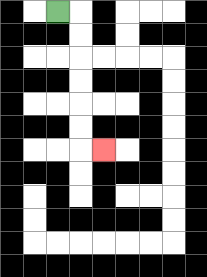{'start': '[2, 0]', 'end': '[4, 6]', 'path_directions': 'R,D,D,D,D,D,D,R', 'path_coordinates': '[[2, 0], [3, 0], [3, 1], [3, 2], [3, 3], [3, 4], [3, 5], [3, 6], [4, 6]]'}